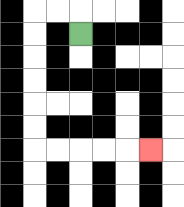{'start': '[3, 1]', 'end': '[6, 6]', 'path_directions': 'U,L,L,D,D,D,D,D,D,R,R,R,R,R', 'path_coordinates': '[[3, 1], [3, 0], [2, 0], [1, 0], [1, 1], [1, 2], [1, 3], [1, 4], [1, 5], [1, 6], [2, 6], [3, 6], [4, 6], [5, 6], [6, 6]]'}